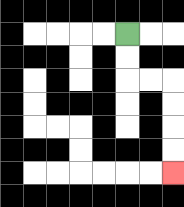{'start': '[5, 1]', 'end': '[7, 7]', 'path_directions': 'D,D,R,R,D,D,D,D', 'path_coordinates': '[[5, 1], [5, 2], [5, 3], [6, 3], [7, 3], [7, 4], [7, 5], [7, 6], [7, 7]]'}